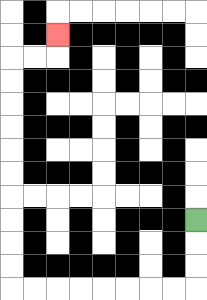{'start': '[8, 9]', 'end': '[2, 1]', 'path_directions': 'D,D,D,L,L,L,L,L,L,L,L,U,U,U,U,U,U,U,U,U,U,R,R,U', 'path_coordinates': '[[8, 9], [8, 10], [8, 11], [8, 12], [7, 12], [6, 12], [5, 12], [4, 12], [3, 12], [2, 12], [1, 12], [0, 12], [0, 11], [0, 10], [0, 9], [0, 8], [0, 7], [0, 6], [0, 5], [0, 4], [0, 3], [0, 2], [1, 2], [2, 2], [2, 1]]'}